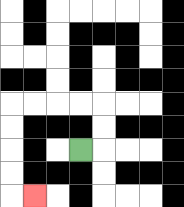{'start': '[3, 6]', 'end': '[1, 8]', 'path_directions': 'R,U,U,L,L,L,L,D,D,D,D,R', 'path_coordinates': '[[3, 6], [4, 6], [4, 5], [4, 4], [3, 4], [2, 4], [1, 4], [0, 4], [0, 5], [0, 6], [0, 7], [0, 8], [1, 8]]'}